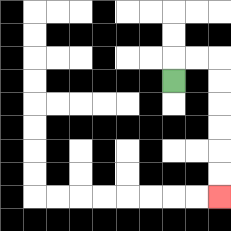{'start': '[7, 3]', 'end': '[9, 8]', 'path_directions': 'U,R,R,D,D,D,D,D,D', 'path_coordinates': '[[7, 3], [7, 2], [8, 2], [9, 2], [9, 3], [9, 4], [9, 5], [9, 6], [9, 7], [9, 8]]'}